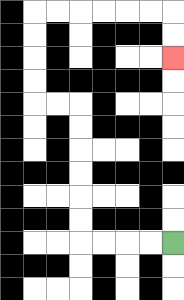{'start': '[7, 10]', 'end': '[7, 2]', 'path_directions': 'L,L,L,L,U,U,U,U,U,U,L,L,U,U,U,U,R,R,R,R,R,R,D,D', 'path_coordinates': '[[7, 10], [6, 10], [5, 10], [4, 10], [3, 10], [3, 9], [3, 8], [3, 7], [3, 6], [3, 5], [3, 4], [2, 4], [1, 4], [1, 3], [1, 2], [1, 1], [1, 0], [2, 0], [3, 0], [4, 0], [5, 0], [6, 0], [7, 0], [7, 1], [7, 2]]'}